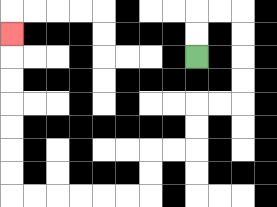{'start': '[8, 2]', 'end': '[0, 1]', 'path_directions': 'U,U,R,R,D,D,D,D,L,L,D,D,L,L,D,D,L,L,L,L,L,L,U,U,U,U,U,U,U', 'path_coordinates': '[[8, 2], [8, 1], [8, 0], [9, 0], [10, 0], [10, 1], [10, 2], [10, 3], [10, 4], [9, 4], [8, 4], [8, 5], [8, 6], [7, 6], [6, 6], [6, 7], [6, 8], [5, 8], [4, 8], [3, 8], [2, 8], [1, 8], [0, 8], [0, 7], [0, 6], [0, 5], [0, 4], [0, 3], [0, 2], [0, 1]]'}